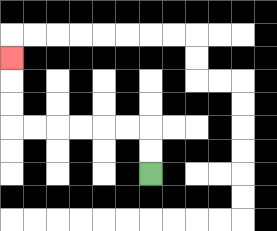{'start': '[6, 7]', 'end': '[0, 2]', 'path_directions': 'U,U,L,L,L,L,L,L,U,U,U', 'path_coordinates': '[[6, 7], [6, 6], [6, 5], [5, 5], [4, 5], [3, 5], [2, 5], [1, 5], [0, 5], [0, 4], [0, 3], [0, 2]]'}